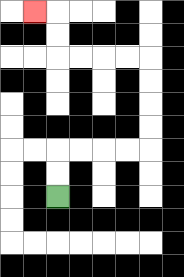{'start': '[2, 8]', 'end': '[1, 0]', 'path_directions': 'U,U,R,R,R,R,U,U,U,U,L,L,L,L,U,U,L', 'path_coordinates': '[[2, 8], [2, 7], [2, 6], [3, 6], [4, 6], [5, 6], [6, 6], [6, 5], [6, 4], [6, 3], [6, 2], [5, 2], [4, 2], [3, 2], [2, 2], [2, 1], [2, 0], [1, 0]]'}